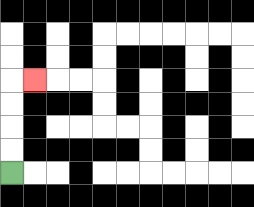{'start': '[0, 7]', 'end': '[1, 3]', 'path_directions': 'U,U,U,U,R', 'path_coordinates': '[[0, 7], [0, 6], [0, 5], [0, 4], [0, 3], [1, 3]]'}